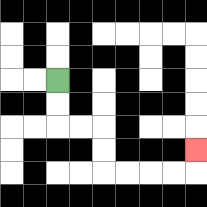{'start': '[2, 3]', 'end': '[8, 6]', 'path_directions': 'D,D,R,R,D,D,R,R,R,R,U', 'path_coordinates': '[[2, 3], [2, 4], [2, 5], [3, 5], [4, 5], [4, 6], [4, 7], [5, 7], [6, 7], [7, 7], [8, 7], [8, 6]]'}